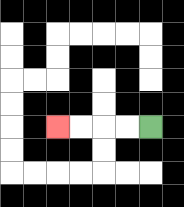{'start': '[6, 5]', 'end': '[2, 5]', 'path_directions': 'L,L,L,L', 'path_coordinates': '[[6, 5], [5, 5], [4, 5], [3, 5], [2, 5]]'}